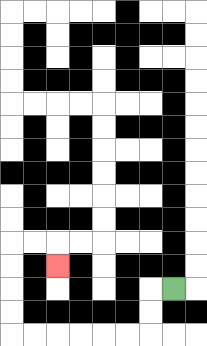{'start': '[7, 12]', 'end': '[2, 11]', 'path_directions': 'L,D,D,L,L,L,L,L,L,U,U,U,U,R,R,D', 'path_coordinates': '[[7, 12], [6, 12], [6, 13], [6, 14], [5, 14], [4, 14], [3, 14], [2, 14], [1, 14], [0, 14], [0, 13], [0, 12], [0, 11], [0, 10], [1, 10], [2, 10], [2, 11]]'}